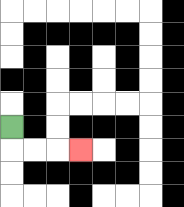{'start': '[0, 5]', 'end': '[3, 6]', 'path_directions': 'D,R,R,R', 'path_coordinates': '[[0, 5], [0, 6], [1, 6], [2, 6], [3, 6]]'}